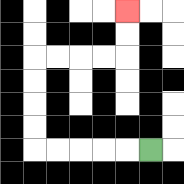{'start': '[6, 6]', 'end': '[5, 0]', 'path_directions': 'L,L,L,L,L,U,U,U,U,R,R,R,R,U,U', 'path_coordinates': '[[6, 6], [5, 6], [4, 6], [3, 6], [2, 6], [1, 6], [1, 5], [1, 4], [1, 3], [1, 2], [2, 2], [3, 2], [4, 2], [5, 2], [5, 1], [5, 0]]'}